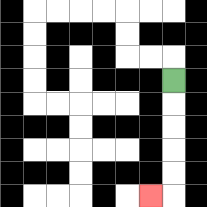{'start': '[7, 3]', 'end': '[6, 8]', 'path_directions': 'D,D,D,D,D,L', 'path_coordinates': '[[7, 3], [7, 4], [7, 5], [7, 6], [7, 7], [7, 8], [6, 8]]'}